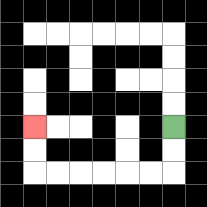{'start': '[7, 5]', 'end': '[1, 5]', 'path_directions': 'D,D,L,L,L,L,L,L,U,U', 'path_coordinates': '[[7, 5], [7, 6], [7, 7], [6, 7], [5, 7], [4, 7], [3, 7], [2, 7], [1, 7], [1, 6], [1, 5]]'}